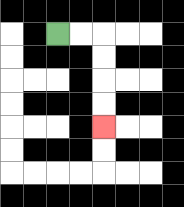{'start': '[2, 1]', 'end': '[4, 5]', 'path_directions': 'R,R,D,D,D,D', 'path_coordinates': '[[2, 1], [3, 1], [4, 1], [4, 2], [4, 3], [4, 4], [4, 5]]'}